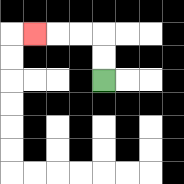{'start': '[4, 3]', 'end': '[1, 1]', 'path_directions': 'U,U,L,L,L', 'path_coordinates': '[[4, 3], [4, 2], [4, 1], [3, 1], [2, 1], [1, 1]]'}